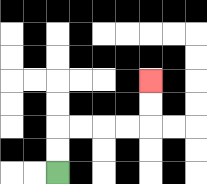{'start': '[2, 7]', 'end': '[6, 3]', 'path_directions': 'U,U,R,R,R,R,U,U', 'path_coordinates': '[[2, 7], [2, 6], [2, 5], [3, 5], [4, 5], [5, 5], [6, 5], [6, 4], [6, 3]]'}